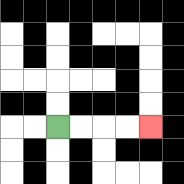{'start': '[2, 5]', 'end': '[6, 5]', 'path_directions': 'R,R,R,R', 'path_coordinates': '[[2, 5], [3, 5], [4, 5], [5, 5], [6, 5]]'}